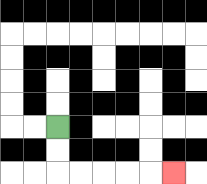{'start': '[2, 5]', 'end': '[7, 7]', 'path_directions': 'D,D,R,R,R,R,R', 'path_coordinates': '[[2, 5], [2, 6], [2, 7], [3, 7], [4, 7], [5, 7], [6, 7], [7, 7]]'}